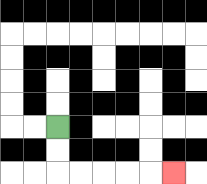{'start': '[2, 5]', 'end': '[7, 7]', 'path_directions': 'D,D,R,R,R,R,R', 'path_coordinates': '[[2, 5], [2, 6], [2, 7], [3, 7], [4, 7], [5, 7], [6, 7], [7, 7]]'}